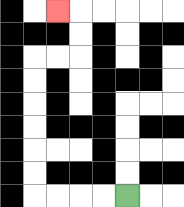{'start': '[5, 8]', 'end': '[2, 0]', 'path_directions': 'L,L,L,L,U,U,U,U,U,U,R,R,U,U,L', 'path_coordinates': '[[5, 8], [4, 8], [3, 8], [2, 8], [1, 8], [1, 7], [1, 6], [1, 5], [1, 4], [1, 3], [1, 2], [2, 2], [3, 2], [3, 1], [3, 0], [2, 0]]'}